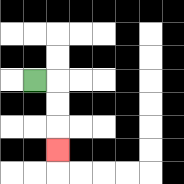{'start': '[1, 3]', 'end': '[2, 6]', 'path_directions': 'R,D,D,D', 'path_coordinates': '[[1, 3], [2, 3], [2, 4], [2, 5], [2, 6]]'}